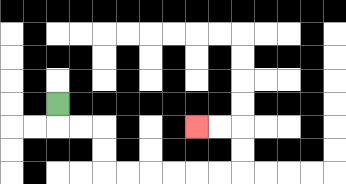{'start': '[2, 4]', 'end': '[8, 5]', 'path_directions': 'D,R,R,D,D,R,R,R,R,R,R,U,U,L,L', 'path_coordinates': '[[2, 4], [2, 5], [3, 5], [4, 5], [4, 6], [4, 7], [5, 7], [6, 7], [7, 7], [8, 7], [9, 7], [10, 7], [10, 6], [10, 5], [9, 5], [8, 5]]'}